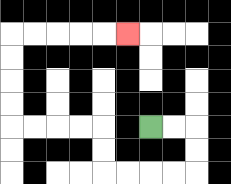{'start': '[6, 5]', 'end': '[5, 1]', 'path_directions': 'R,R,D,D,L,L,L,L,U,U,L,L,L,L,U,U,U,U,R,R,R,R,R', 'path_coordinates': '[[6, 5], [7, 5], [8, 5], [8, 6], [8, 7], [7, 7], [6, 7], [5, 7], [4, 7], [4, 6], [4, 5], [3, 5], [2, 5], [1, 5], [0, 5], [0, 4], [0, 3], [0, 2], [0, 1], [1, 1], [2, 1], [3, 1], [4, 1], [5, 1]]'}